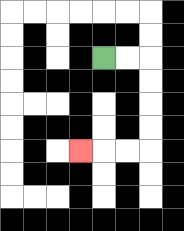{'start': '[4, 2]', 'end': '[3, 6]', 'path_directions': 'R,R,D,D,D,D,L,L,L', 'path_coordinates': '[[4, 2], [5, 2], [6, 2], [6, 3], [6, 4], [6, 5], [6, 6], [5, 6], [4, 6], [3, 6]]'}